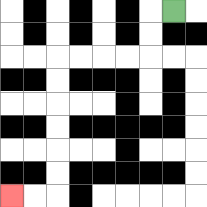{'start': '[7, 0]', 'end': '[0, 8]', 'path_directions': 'L,D,D,L,L,L,L,D,D,D,D,D,D,L,L', 'path_coordinates': '[[7, 0], [6, 0], [6, 1], [6, 2], [5, 2], [4, 2], [3, 2], [2, 2], [2, 3], [2, 4], [2, 5], [2, 6], [2, 7], [2, 8], [1, 8], [0, 8]]'}